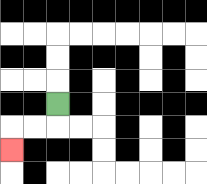{'start': '[2, 4]', 'end': '[0, 6]', 'path_directions': 'D,L,L,D', 'path_coordinates': '[[2, 4], [2, 5], [1, 5], [0, 5], [0, 6]]'}